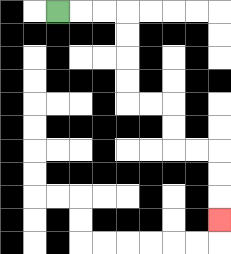{'start': '[2, 0]', 'end': '[9, 9]', 'path_directions': 'R,R,R,D,D,D,D,R,R,D,D,R,R,D,D,D', 'path_coordinates': '[[2, 0], [3, 0], [4, 0], [5, 0], [5, 1], [5, 2], [5, 3], [5, 4], [6, 4], [7, 4], [7, 5], [7, 6], [8, 6], [9, 6], [9, 7], [9, 8], [9, 9]]'}